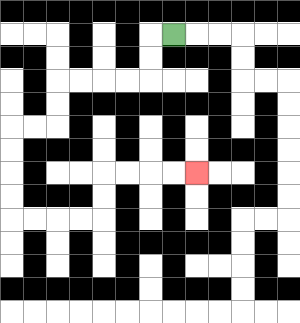{'start': '[7, 1]', 'end': '[8, 7]', 'path_directions': 'L,D,D,L,L,L,L,D,D,L,L,D,D,D,D,R,R,R,R,U,U,R,R,R,R', 'path_coordinates': '[[7, 1], [6, 1], [6, 2], [6, 3], [5, 3], [4, 3], [3, 3], [2, 3], [2, 4], [2, 5], [1, 5], [0, 5], [0, 6], [0, 7], [0, 8], [0, 9], [1, 9], [2, 9], [3, 9], [4, 9], [4, 8], [4, 7], [5, 7], [6, 7], [7, 7], [8, 7]]'}